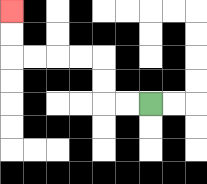{'start': '[6, 4]', 'end': '[0, 0]', 'path_directions': 'L,L,U,U,L,L,L,L,U,U', 'path_coordinates': '[[6, 4], [5, 4], [4, 4], [4, 3], [4, 2], [3, 2], [2, 2], [1, 2], [0, 2], [0, 1], [0, 0]]'}